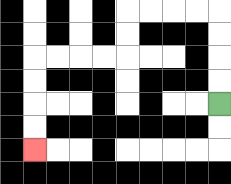{'start': '[9, 4]', 'end': '[1, 6]', 'path_directions': 'U,U,U,U,L,L,L,L,D,D,L,L,L,L,D,D,D,D', 'path_coordinates': '[[9, 4], [9, 3], [9, 2], [9, 1], [9, 0], [8, 0], [7, 0], [6, 0], [5, 0], [5, 1], [5, 2], [4, 2], [3, 2], [2, 2], [1, 2], [1, 3], [1, 4], [1, 5], [1, 6]]'}